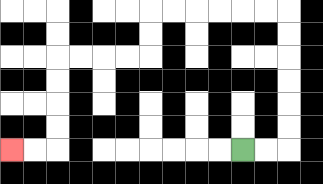{'start': '[10, 6]', 'end': '[0, 6]', 'path_directions': 'R,R,U,U,U,U,U,U,L,L,L,L,L,L,D,D,L,L,L,L,D,D,D,D,L,L', 'path_coordinates': '[[10, 6], [11, 6], [12, 6], [12, 5], [12, 4], [12, 3], [12, 2], [12, 1], [12, 0], [11, 0], [10, 0], [9, 0], [8, 0], [7, 0], [6, 0], [6, 1], [6, 2], [5, 2], [4, 2], [3, 2], [2, 2], [2, 3], [2, 4], [2, 5], [2, 6], [1, 6], [0, 6]]'}